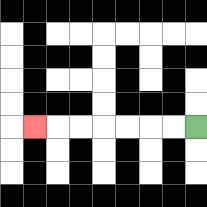{'start': '[8, 5]', 'end': '[1, 5]', 'path_directions': 'L,L,L,L,L,L,L', 'path_coordinates': '[[8, 5], [7, 5], [6, 5], [5, 5], [4, 5], [3, 5], [2, 5], [1, 5]]'}